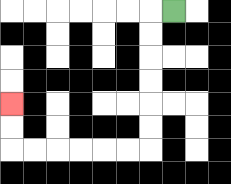{'start': '[7, 0]', 'end': '[0, 4]', 'path_directions': 'L,D,D,D,D,D,D,L,L,L,L,L,L,U,U', 'path_coordinates': '[[7, 0], [6, 0], [6, 1], [6, 2], [6, 3], [6, 4], [6, 5], [6, 6], [5, 6], [4, 6], [3, 6], [2, 6], [1, 6], [0, 6], [0, 5], [0, 4]]'}